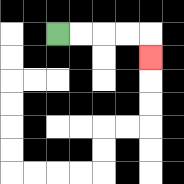{'start': '[2, 1]', 'end': '[6, 2]', 'path_directions': 'R,R,R,R,D', 'path_coordinates': '[[2, 1], [3, 1], [4, 1], [5, 1], [6, 1], [6, 2]]'}